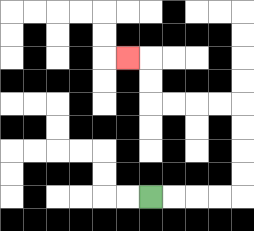{'start': '[6, 8]', 'end': '[5, 2]', 'path_directions': 'R,R,R,R,U,U,U,U,L,L,L,L,U,U,L', 'path_coordinates': '[[6, 8], [7, 8], [8, 8], [9, 8], [10, 8], [10, 7], [10, 6], [10, 5], [10, 4], [9, 4], [8, 4], [7, 4], [6, 4], [6, 3], [6, 2], [5, 2]]'}